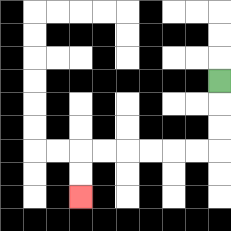{'start': '[9, 3]', 'end': '[3, 8]', 'path_directions': 'D,D,D,L,L,L,L,L,L,D,D', 'path_coordinates': '[[9, 3], [9, 4], [9, 5], [9, 6], [8, 6], [7, 6], [6, 6], [5, 6], [4, 6], [3, 6], [3, 7], [3, 8]]'}